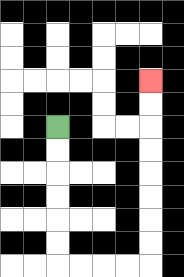{'start': '[2, 5]', 'end': '[6, 3]', 'path_directions': 'D,D,D,D,D,D,R,R,R,R,U,U,U,U,U,U,U,U', 'path_coordinates': '[[2, 5], [2, 6], [2, 7], [2, 8], [2, 9], [2, 10], [2, 11], [3, 11], [4, 11], [5, 11], [6, 11], [6, 10], [6, 9], [6, 8], [6, 7], [6, 6], [6, 5], [6, 4], [6, 3]]'}